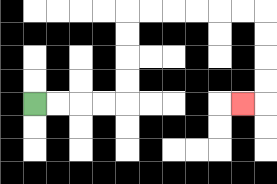{'start': '[1, 4]', 'end': '[10, 4]', 'path_directions': 'R,R,R,R,U,U,U,U,R,R,R,R,R,R,D,D,D,D,L', 'path_coordinates': '[[1, 4], [2, 4], [3, 4], [4, 4], [5, 4], [5, 3], [5, 2], [5, 1], [5, 0], [6, 0], [7, 0], [8, 0], [9, 0], [10, 0], [11, 0], [11, 1], [11, 2], [11, 3], [11, 4], [10, 4]]'}